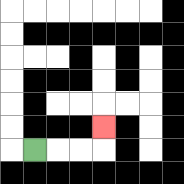{'start': '[1, 6]', 'end': '[4, 5]', 'path_directions': 'R,R,R,U', 'path_coordinates': '[[1, 6], [2, 6], [3, 6], [4, 6], [4, 5]]'}